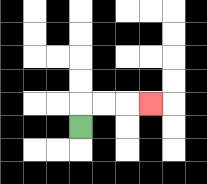{'start': '[3, 5]', 'end': '[6, 4]', 'path_directions': 'U,R,R,R', 'path_coordinates': '[[3, 5], [3, 4], [4, 4], [5, 4], [6, 4]]'}